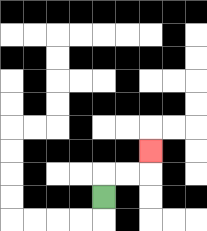{'start': '[4, 8]', 'end': '[6, 6]', 'path_directions': 'U,R,R,U', 'path_coordinates': '[[4, 8], [4, 7], [5, 7], [6, 7], [6, 6]]'}